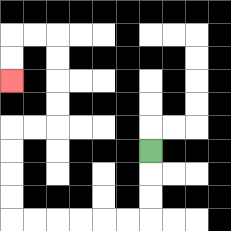{'start': '[6, 6]', 'end': '[0, 3]', 'path_directions': 'D,D,D,L,L,L,L,L,L,U,U,U,U,R,R,U,U,U,U,L,L,D,D', 'path_coordinates': '[[6, 6], [6, 7], [6, 8], [6, 9], [5, 9], [4, 9], [3, 9], [2, 9], [1, 9], [0, 9], [0, 8], [0, 7], [0, 6], [0, 5], [1, 5], [2, 5], [2, 4], [2, 3], [2, 2], [2, 1], [1, 1], [0, 1], [0, 2], [0, 3]]'}